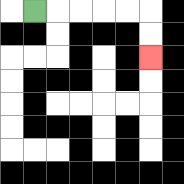{'start': '[1, 0]', 'end': '[6, 2]', 'path_directions': 'R,R,R,R,R,D,D', 'path_coordinates': '[[1, 0], [2, 0], [3, 0], [4, 0], [5, 0], [6, 0], [6, 1], [6, 2]]'}